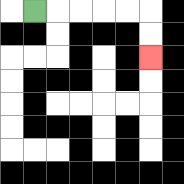{'start': '[1, 0]', 'end': '[6, 2]', 'path_directions': 'R,R,R,R,R,D,D', 'path_coordinates': '[[1, 0], [2, 0], [3, 0], [4, 0], [5, 0], [6, 0], [6, 1], [6, 2]]'}